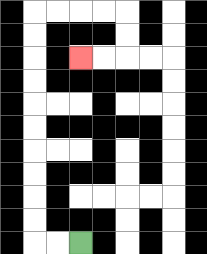{'start': '[3, 10]', 'end': '[3, 2]', 'path_directions': 'L,L,U,U,U,U,U,U,U,U,U,U,R,R,R,R,D,D,L,L', 'path_coordinates': '[[3, 10], [2, 10], [1, 10], [1, 9], [1, 8], [1, 7], [1, 6], [1, 5], [1, 4], [1, 3], [1, 2], [1, 1], [1, 0], [2, 0], [3, 0], [4, 0], [5, 0], [5, 1], [5, 2], [4, 2], [3, 2]]'}